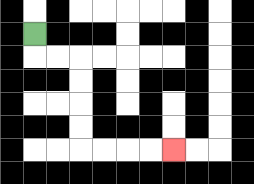{'start': '[1, 1]', 'end': '[7, 6]', 'path_directions': 'D,R,R,D,D,D,D,R,R,R,R', 'path_coordinates': '[[1, 1], [1, 2], [2, 2], [3, 2], [3, 3], [3, 4], [3, 5], [3, 6], [4, 6], [5, 6], [6, 6], [7, 6]]'}